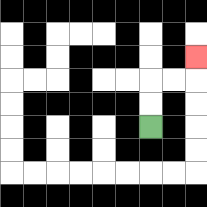{'start': '[6, 5]', 'end': '[8, 2]', 'path_directions': 'U,U,R,R,U', 'path_coordinates': '[[6, 5], [6, 4], [6, 3], [7, 3], [8, 3], [8, 2]]'}